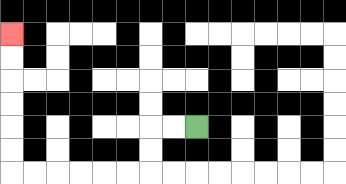{'start': '[8, 5]', 'end': '[0, 1]', 'path_directions': 'L,L,D,D,L,L,L,L,L,L,U,U,U,U,U,U', 'path_coordinates': '[[8, 5], [7, 5], [6, 5], [6, 6], [6, 7], [5, 7], [4, 7], [3, 7], [2, 7], [1, 7], [0, 7], [0, 6], [0, 5], [0, 4], [0, 3], [0, 2], [0, 1]]'}